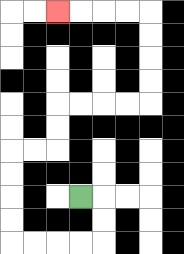{'start': '[3, 8]', 'end': '[2, 0]', 'path_directions': 'R,D,D,L,L,L,L,U,U,U,U,R,R,U,U,R,R,R,R,U,U,U,U,L,L,L,L', 'path_coordinates': '[[3, 8], [4, 8], [4, 9], [4, 10], [3, 10], [2, 10], [1, 10], [0, 10], [0, 9], [0, 8], [0, 7], [0, 6], [1, 6], [2, 6], [2, 5], [2, 4], [3, 4], [4, 4], [5, 4], [6, 4], [6, 3], [6, 2], [6, 1], [6, 0], [5, 0], [4, 0], [3, 0], [2, 0]]'}